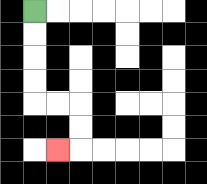{'start': '[1, 0]', 'end': '[2, 6]', 'path_directions': 'D,D,D,D,R,R,D,D,L', 'path_coordinates': '[[1, 0], [1, 1], [1, 2], [1, 3], [1, 4], [2, 4], [3, 4], [3, 5], [3, 6], [2, 6]]'}